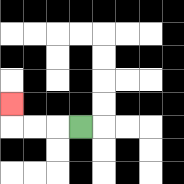{'start': '[3, 5]', 'end': '[0, 4]', 'path_directions': 'L,L,L,U', 'path_coordinates': '[[3, 5], [2, 5], [1, 5], [0, 5], [0, 4]]'}